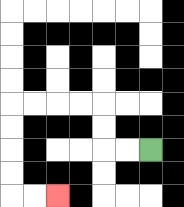{'start': '[6, 6]', 'end': '[2, 8]', 'path_directions': 'L,L,U,U,L,L,L,L,D,D,D,D,R,R', 'path_coordinates': '[[6, 6], [5, 6], [4, 6], [4, 5], [4, 4], [3, 4], [2, 4], [1, 4], [0, 4], [0, 5], [0, 6], [0, 7], [0, 8], [1, 8], [2, 8]]'}